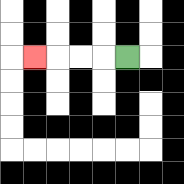{'start': '[5, 2]', 'end': '[1, 2]', 'path_directions': 'L,L,L,L', 'path_coordinates': '[[5, 2], [4, 2], [3, 2], [2, 2], [1, 2]]'}